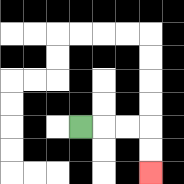{'start': '[3, 5]', 'end': '[6, 7]', 'path_directions': 'R,R,R,D,D', 'path_coordinates': '[[3, 5], [4, 5], [5, 5], [6, 5], [6, 6], [6, 7]]'}